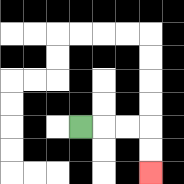{'start': '[3, 5]', 'end': '[6, 7]', 'path_directions': 'R,R,R,D,D', 'path_coordinates': '[[3, 5], [4, 5], [5, 5], [6, 5], [6, 6], [6, 7]]'}